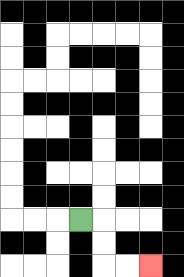{'start': '[3, 9]', 'end': '[6, 11]', 'path_directions': 'R,D,D,R,R', 'path_coordinates': '[[3, 9], [4, 9], [4, 10], [4, 11], [5, 11], [6, 11]]'}